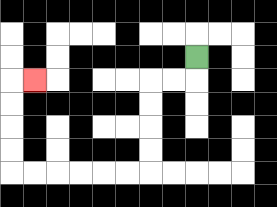{'start': '[8, 2]', 'end': '[1, 3]', 'path_directions': 'D,L,L,D,D,D,D,L,L,L,L,L,L,U,U,U,U,R', 'path_coordinates': '[[8, 2], [8, 3], [7, 3], [6, 3], [6, 4], [6, 5], [6, 6], [6, 7], [5, 7], [4, 7], [3, 7], [2, 7], [1, 7], [0, 7], [0, 6], [0, 5], [0, 4], [0, 3], [1, 3]]'}